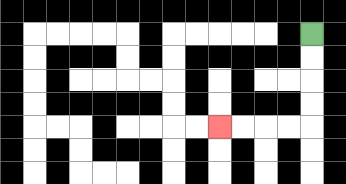{'start': '[13, 1]', 'end': '[9, 5]', 'path_directions': 'D,D,D,D,L,L,L,L', 'path_coordinates': '[[13, 1], [13, 2], [13, 3], [13, 4], [13, 5], [12, 5], [11, 5], [10, 5], [9, 5]]'}